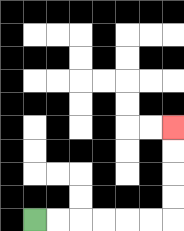{'start': '[1, 9]', 'end': '[7, 5]', 'path_directions': 'R,R,R,R,R,R,U,U,U,U', 'path_coordinates': '[[1, 9], [2, 9], [3, 9], [4, 9], [5, 9], [6, 9], [7, 9], [7, 8], [7, 7], [7, 6], [7, 5]]'}